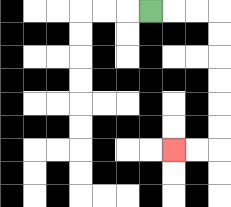{'start': '[6, 0]', 'end': '[7, 6]', 'path_directions': 'R,R,R,D,D,D,D,D,D,L,L', 'path_coordinates': '[[6, 0], [7, 0], [8, 0], [9, 0], [9, 1], [9, 2], [9, 3], [9, 4], [9, 5], [9, 6], [8, 6], [7, 6]]'}